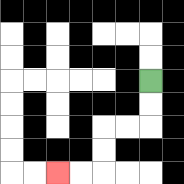{'start': '[6, 3]', 'end': '[2, 7]', 'path_directions': 'D,D,L,L,D,D,L,L', 'path_coordinates': '[[6, 3], [6, 4], [6, 5], [5, 5], [4, 5], [4, 6], [4, 7], [3, 7], [2, 7]]'}